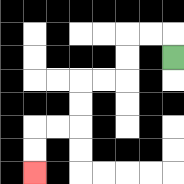{'start': '[7, 2]', 'end': '[1, 7]', 'path_directions': 'U,L,L,D,D,L,L,D,D,L,L,D,D', 'path_coordinates': '[[7, 2], [7, 1], [6, 1], [5, 1], [5, 2], [5, 3], [4, 3], [3, 3], [3, 4], [3, 5], [2, 5], [1, 5], [1, 6], [1, 7]]'}